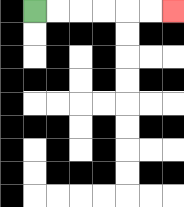{'start': '[1, 0]', 'end': '[7, 0]', 'path_directions': 'R,R,R,R,R,R', 'path_coordinates': '[[1, 0], [2, 0], [3, 0], [4, 0], [5, 0], [6, 0], [7, 0]]'}